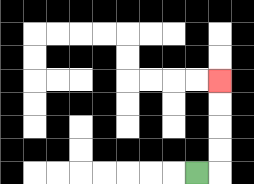{'start': '[8, 7]', 'end': '[9, 3]', 'path_directions': 'R,U,U,U,U', 'path_coordinates': '[[8, 7], [9, 7], [9, 6], [9, 5], [9, 4], [9, 3]]'}